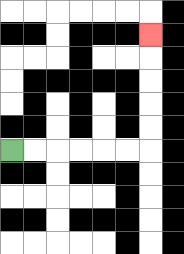{'start': '[0, 6]', 'end': '[6, 1]', 'path_directions': 'R,R,R,R,R,R,U,U,U,U,U', 'path_coordinates': '[[0, 6], [1, 6], [2, 6], [3, 6], [4, 6], [5, 6], [6, 6], [6, 5], [6, 4], [6, 3], [6, 2], [6, 1]]'}